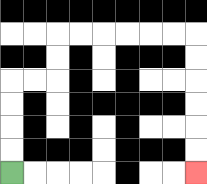{'start': '[0, 7]', 'end': '[8, 7]', 'path_directions': 'U,U,U,U,R,R,U,U,R,R,R,R,R,R,D,D,D,D,D,D', 'path_coordinates': '[[0, 7], [0, 6], [0, 5], [0, 4], [0, 3], [1, 3], [2, 3], [2, 2], [2, 1], [3, 1], [4, 1], [5, 1], [6, 1], [7, 1], [8, 1], [8, 2], [8, 3], [8, 4], [8, 5], [8, 6], [8, 7]]'}